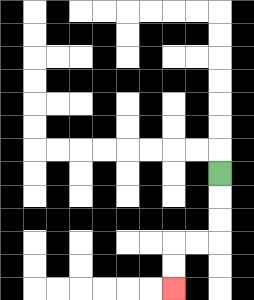{'start': '[9, 7]', 'end': '[7, 12]', 'path_directions': 'D,D,D,L,L,D,D', 'path_coordinates': '[[9, 7], [9, 8], [9, 9], [9, 10], [8, 10], [7, 10], [7, 11], [7, 12]]'}